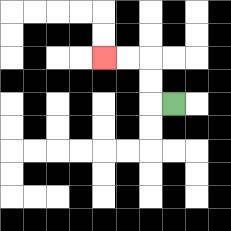{'start': '[7, 4]', 'end': '[4, 2]', 'path_directions': 'L,U,U,L,L', 'path_coordinates': '[[7, 4], [6, 4], [6, 3], [6, 2], [5, 2], [4, 2]]'}